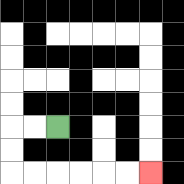{'start': '[2, 5]', 'end': '[6, 7]', 'path_directions': 'L,L,D,D,R,R,R,R,R,R', 'path_coordinates': '[[2, 5], [1, 5], [0, 5], [0, 6], [0, 7], [1, 7], [2, 7], [3, 7], [4, 7], [5, 7], [6, 7]]'}